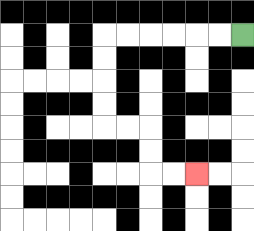{'start': '[10, 1]', 'end': '[8, 7]', 'path_directions': 'L,L,L,L,L,L,D,D,D,D,R,R,D,D,R,R', 'path_coordinates': '[[10, 1], [9, 1], [8, 1], [7, 1], [6, 1], [5, 1], [4, 1], [4, 2], [4, 3], [4, 4], [4, 5], [5, 5], [6, 5], [6, 6], [6, 7], [7, 7], [8, 7]]'}